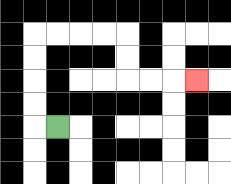{'start': '[2, 5]', 'end': '[8, 3]', 'path_directions': 'L,U,U,U,U,R,R,R,R,D,D,R,R,R', 'path_coordinates': '[[2, 5], [1, 5], [1, 4], [1, 3], [1, 2], [1, 1], [2, 1], [3, 1], [4, 1], [5, 1], [5, 2], [5, 3], [6, 3], [7, 3], [8, 3]]'}